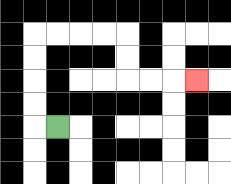{'start': '[2, 5]', 'end': '[8, 3]', 'path_directions': 'L,U,U,U,U,R,R,R,R,D,D,R,R,R', 'path_coordinates': '[[2, 5], [1, 5], [1, 4], [1, 3], [1, 2], [1, 1], [2, 1], [3, 1], [4, 1], [5, 1], [5, 2], [5, 3], [6, 3], [7, 3], [8, 3]]'}